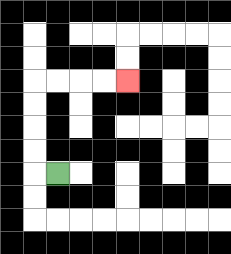{'start': '[2, 7]', 'end': '[5, 3]', 'path_directions': 'L,U,U,U,U,R,R,R,R', 'path_coordinates': '[[2, 7], [1, 7], [1, 6], [1, 5], [1, 4], [1, 3], [2, 3], [3, 3], [4, 3], [5, 3]]'}